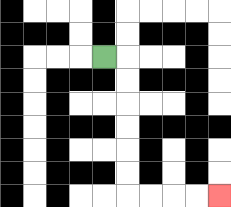{'start': '[4, 2]', 'end': '[9, 8]', 'path_directions': 'R,D,D,D,D,D,D,R,R,R,R', 'path_coordinates': '[[4, 2], [5, 2], [5, 3], [5, 4], [5, 5], [5, 6], [5, 7], [5, 8], [6, 8], [7, 8], [8, 8], [9, 8]]'}